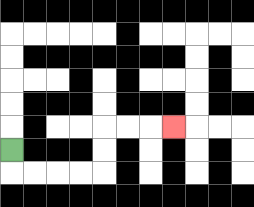{'start': '[0, 6]', 'end': '[7, 5]', 'path_directions': 'D,R,R,R,R,U,U,R,R,R', 'path_coordinates': '[[0, 6], [0, 7], [1, 7], [2, 7], [3, 7], [4, 7], [4, 6], [4, 5], [5, 5], [6, 5], [7, 5]]'}